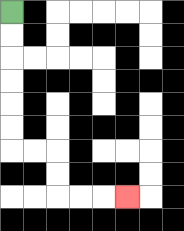{'start': '[0, 0]', 'end': '[5, 8]', 'path_directions': 'D,D,D,D,D,D,R,R,D,D,R,R,R', 'path_coordinates': '[[0, 0], [0, 1], [0, 2], [0, 3], [0, 4], [0, 5], [0, 6], [1, 6], [2, 6], [2, 7], [2, 8], [3, 8], [4, 8], [5, 8]]'}